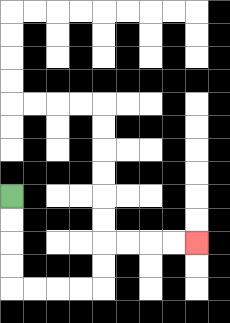{'start': '[0, 8]', 'end': '[8, 10]', 'path_directions': 'D,D,D,D,R,R,R,R,U,U,R,R,R,R', 'path_coordinates': '[[0, 8], [0, 9], [0, 10], [0, 11], [0, 12], [1, 12], [2, 12], [3, 12], [4, 12], [4, 11], [4, 10], [5, 10], [6, 10], [7, 10], [8, 10]]'}